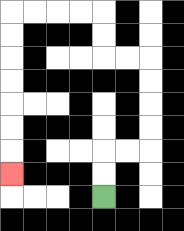{'start': '[4, 8]', 'end': '[0, 7]', 'path_directions': 'U,U,R,R,U,U,U,U,L,L,U,U,L,L,L,L,D,D,D,D,D,D,D', 'path_coordinates': '[[4, 8], [4, 7], [4, 6], [5, 6], [6, 6], [6, 5], [6, 4], [6, 3], [6, 2], [5, 2], [4, 2], [4, 1], [4, 0], [3, 0], [2, 0], [1, 0], [0, 0], [0, 1], [0, 2], [0, 3], [0, 4], [0, 5], [0, 6], [0, 7]]'}